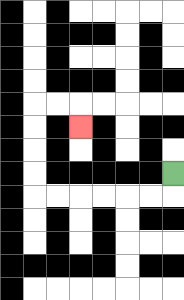{'start': '[7, 7]', 'end': '[3, 5]', 'path_directions': 'D,L,L,L,L,L,L,U,U,U,U,R,R,D', 'path_coordinates': '[[7, 7], [7, 8], [6, 8], [5, 8], [4, 8], [3, 8], [2, 8], [1, 8], [1, 7], [1, 6], [1, 5], [1, 4], [2, 4], [3, 4], [3, 5]]'}